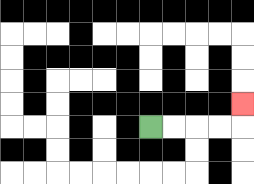{'start': '[6, 5]', 'end': '[10, 4]', 'path_directions': 'R,R,R,R,U', 'path_coordinates': '[[6, 5], [7, 5], [8, 5], [9, 5], [10, 5], [10, 4]]'}